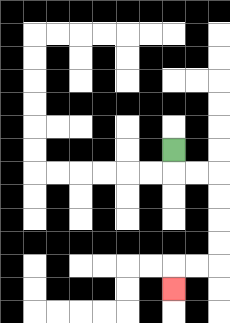{'start': '[7, 6]', 'end': '[7, 12]', 'path_directions': 'D,R,R,D,D,D,D,L,L,D', 'path_coordinates': '[[7, 6], [7, 7], [8, 7], [9, 7], [9, 8], [9, 9], [9, 10], [9, 11], [8, 11], [7, 11], [7, 12]]'}